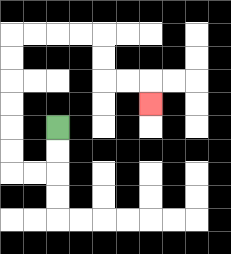{'start': '[2, 5]', 'end': '[6, 4]', 'path_directions': 'D,D,L,L,U,U,U,U,U,U,R,R,R,R,D,D,R,R,D', 'path_coordinates': '[[2, 5], [2, 6], [2, 7], [1, 7], [0, 7], [0, 6], [0, 5], [0, 4], [0, 3], [0, 2], [0, 1], [1, 1], [2, 1], [3, 1], [4, 1], [4, 2], [4, 3], [5, 3], [6, 3], [6, 4]]'}